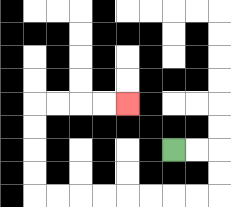{'start': '[7, 6]', 'end': '[5, 4]', 'path_directions': 'R,R,D,D,L,L,L,L,L,L,L,L,U,U,U,U,R,R,R,R', 'path_coordinates': '[[7, 6], [8, 6], [9, 6], [9, 7], [9, 8], [8, 8], [7, 8], [6, 8], [5, 8], [4, 8], [3, 8], [2, 8], [1, 8], [1, 7], [1, 6], [1, 5], [1, 4], [2, 4], [3, 4], [4, 4], [5, 4]]'}